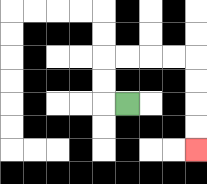{'start': '[5, 4]', 'end': '[8, 6]', 'path_directions': 'L,U,U,R,R,R,R,D,D,D,D', 'path_coordinates': '[[5, 4], [4, 4], [4, 3], [4, 2], [5, 2], [6, 2], [7, 2], [8, 2], [8, 3], [8, 4], [8, 5], [8, 6]]'}